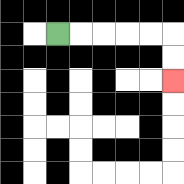{'start': '[2, 1]', 'end': '[7, 3]', 'path_directions': 'R,R,R,R,R,D,D', 'path_coordinates': '[[2, 1], [3, 1], [4, 1], [5, 1], [6, 1], [7, 1], [7, 2], [7, 3]]'}